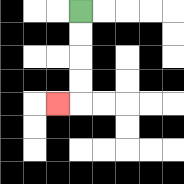{'start': '[3, 0]', 'end': '[2, 4]', 'path_directions': 'D,D,D,D,L', 'path_coordinates': '[[3, 0], [3, 1], [3, 2], [3, 3], [3, 4], [2, 4]]'}